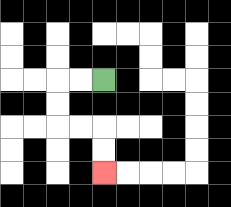{'start': '[4, 3]', 'end': '[4, 7]', 'path_directions': 'L,L,D,D,R,R,D,D', 'path_coordinates': '[[4, 3], [3, 3], [2, 3], [2, 4], [2, 5], [3, 5], [4, 5], [4, 6], [4, 7]]'}